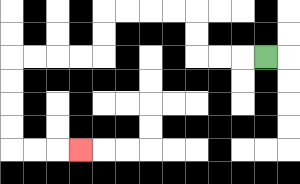{'start': '[11, 2]', 'end': '[3, 6]', 'path_directions': 'L,L,L,U,U,L,L,L,L,D,D,L,L,L,L,D,D,D,D,R,R,R', 'path_coordinates': '[[11, 2], [10, 2], [9, 2], [8, 2], [8, 1], [8, 0], [7, 0], [6, 0], [5, 0], [4, 0], [4, 1], [4, 2], [3, 2], [2, 2], [1, 2], [0, 2], [0, 3], [0, 4], [0, 5], [0, 6], [1, 6], [2, 6], [3, 6]]'}